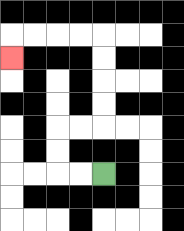{'start': '[4, 7]', 'end': '[0, 2]', 'path_directions': 'L,L,U,U,R,R,U,U,U,U,L,L,L,L,D', 'path_coordinates': '[[4, 7], [3, 7], [2, 7], [2, 6], [2, 5], [3, 5], [4, 5], [4, 4], [4, 3], [4, 2], [4, 1], [3, 1], [2, 1], [1, 1], [0, 1], [0, 2]]'}